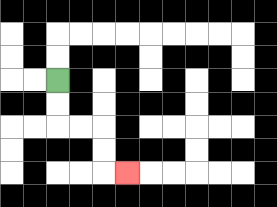{'start': '[2, 3]', 'end': '[5, 7]', 'path_directions': 'D,D,R,R,D,D,R', 'path_coordinates': '[[2, 3], [2, 4], [2, 5], [3, 5], [4, 5], [4, 6], [4, 7], [5, 7]]'}